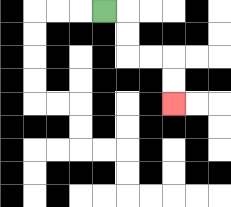{'start': '[4, 0]', 'end': '[7, 4]', 'path_directions': 'R,D,D,R,R,D,D', 'path_coordinates': '[[4, 0], [5, 0], [5, 1], [5, 2], [6, 2], [7, 2], [7, 3], [7, 4]]'}